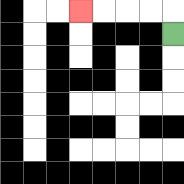{'start': '[7, 1]', 'end': '[3, 0]', 'path_directions': 'U,L,L,L,L', 'path_coordinates': '[[7, 1], [7, 0], [6, 0], [5, 0], [4, 0], [3, 0]]'}